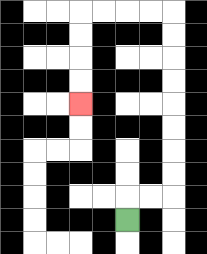{'start': '[5, 9]', 'end': '[3, 4]', 'path_directions': 'U,R,R,U,U,U,U,U,U,U,U,L,L,L,L,D,D,D,D', 'path_coordinates': '[[5, 9], [5, 8], [6, 8], [7, 8], [7, 7], [7, 6], [7, 5], [7, 4], [7, 3], [7, 2], [7, 1], [7, 0], [6, 0], [5, 0], [4, 0], [3, 0], [3, 1], [3, 2], [3, 3], [3, 4]]'}